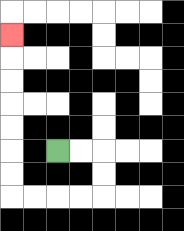{'start': '[2, 6]', 'end': '[0, 1]', 'path_directions': 'R,R,D,D,L,L,L,L,U,U,U,U,U,U,U', 'path_coordinates': '[[2, 6], [3, 6], [4, 6], [4, 7], [4, 8], [3, 8], [2, 8], [1, 8], [0, 8], [0, 7], [0, 6], [0, 5], [0, 4], [0, 3], [0, 2], [0, 1]]'}